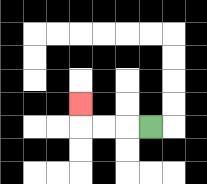{'start': '[6, 5]', 'end': '[3, 4]', 'path_directions': 'L,L,L,U', 'path_coordinates': '[[6, 5], [5, 5], [4, 5], [3, 5], [3, 4]]'}